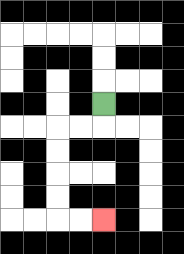{'start': '[4, 4]', 'end': '[4, 9]', 'path_directions': 'D,L,L,D,D,D,D,R,R', 'path_coordinates': '[[4, 4], [4, 5], [3, 5], [2, 5], [2, 6], [2, 7], [2, 8], [2, 9], [3, 9], [4, 9]]'}